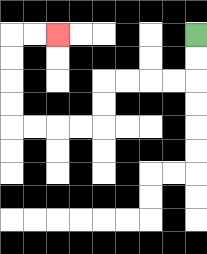{'start': '[8, 1]', 'end': '[2, 1]', 'path_directions': 'D,D,L,L,L,L,D,D,L,L,L,L,U,U,U,U,R,R', 'path_coordinates': '[[8, 1], [8, 2], [8, 3], [7, 3], [6, 3], [5, 3], [4, 3], [4, 4], [4, 5], [3, 5], [2, 5], [1, 5], [0, 5], [0, 4], [0, 3], [0, 2], [0, 1], [1, 1], [2, 1]]'}